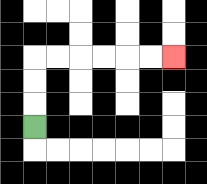{'start': '[1, 5]', 'end': '[7, 2]', 'path_directions': 'U,U,U,R,R,R,R,R,R', 'path_coordinates': '[[1, 5], [1, 4], [1, 3], [1, 2], [2, 2], [3, 2], [4, 2], [5, 2], [6, 2], [7, 2]]'}